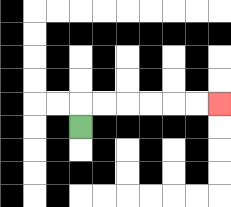{'start': '[3, 5]', 'end': '[9, 4]', 'path_directions': 'U,R,R,R,R,R,R', 'path_coordinates': '[[3, 5], [3, 4], [4, 4], [5, 4], [6, 4], [7, 4], [8, 4], [9, 4]]'}